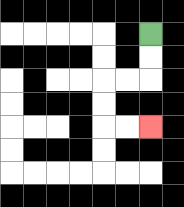{'start': '[6, 1]', 'end': '[6, 5]', 'path_directions': 'D,D,L,L,D,D,R,R', 'path_coordinates': '[[6, 1], [6, 2], [6, 3], [5, 3], [4, 3], [4, 4], [4, 5], [5, 5], [6, 5]]'}